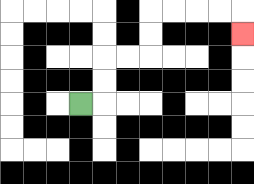{'start': '[3, 4]', 'end': '[10, 1]', 'path_directions': 'R,U,U,R,R,U,U,R,R,R,R,D', 'path_coordinates': '[[3, 4], [4, 4], [4, 3], [4, 2], [5, 2], [6, 2], [6, 1], [6, 0], [7, 0], [8, 0], [9, 0], [10, 0], [10, 1]]'}